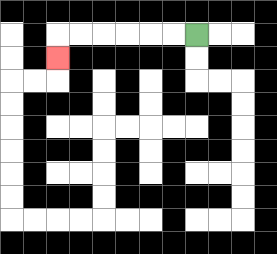{'start': '[8, 1]', 'end': '[2, 2]', 'path_directions': 'L,L,L,L,L,L,D', 'path_coordinates': '[[8, 1], [7, 1], [6, 1], [5, 1], [4, 1], [3, 1], [2, 1], [2, 2]]'}